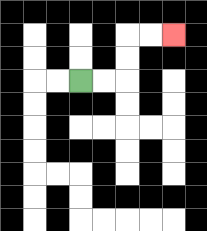{'start': '[3, 3]', 'end': '[7, 1]', 'path_directions': 'R,R,U,U,R,R', 'path_coordinates': '[[3, 3], [4, 3], [5, 3], [5, 2], [5, 1], [6, 1], [7, 1]]'}